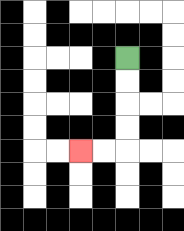{'start': '[5, 2]', 'end': '[3, 6]', 'path_directions': 'D,D,D,D,L,L', 'path_coordinates': '[[5, 2], [5, 3], [5, 4], [5, 5], [5, 6], [4, 6], [3, 6]]'}